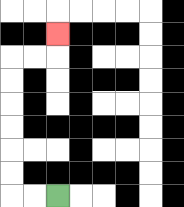{'start': '[2, 8]', 'end': '[2, 1]', 'path_directions': 'L,L,U,U,U,U,U,U,R,R,U', 'path_coordinates': '[[2, 8], [1, 8], [0, 8], [0, 7], [0, 6], [0, 5], [0, 4], [0, 3], [0, 2], [1, 2], [2, 2], [2, 1]]'}